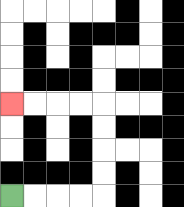{'start': '[0, 8]', 'end': '[0, 4]', 'path_directions': 'R,R,R,R,U,U,U,U,L,L,L,L', 'path_coordinates': '[[0, 8], [1, 8], [2, 8], [3, 8], [4, 8], [4, 7], [4, 6], [4, 5], [4, 4], [3, 4], [2, 4], [1, 4], [0, 4]]'}